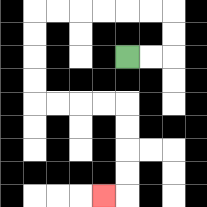{'start': '[5, 2]', 'end': '[4, 8]', 'path_directions': 'R,R,U,U,L,L,L,L,L,L,D,D,D,D,R,R,R,R,D,D,D,D,L', 'path_coordinates': '[[5, 2], [6, 2], [7, 2], [7, 1], [7, 0], [6, 0], [5, 0], [4, 0], [3, 0], [2, 0], [1, 0], [1, 1], [1, 2], [1, 3], [1, 4], [2, 4], [3, 4], [4, 4], [5, 4], [5, 5], [5, 6], [5, 7], [5, 8], [4, 8]]'}